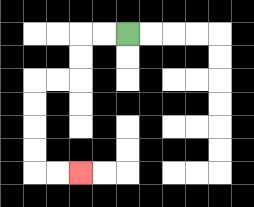{'start': '[5, 1]', 'end': '[3, 7]', 'path_directions': 'L,L,D,D,L,L,D,D,D,D,R,R', 'path_coordinates': '[[5, 1], [4, 1], [3, 1], [3, 2], [3, 3], [2, 3], [1, 3], [1, 4], [1, 5], [1, 6], [1, 7], [2, 7], [3, 7]]'}